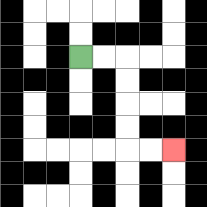{'start': '[3, 2]', 'end': '[7, 6]', 'path_directions': 'R,R,D,D,D,D,R,R', 'path_coordinates': '[[3, 2], [4, 2], [5, 2], [5, 3], [5, 4], [5, 5], [5, 6], [6, 6], [7, 6]]'}